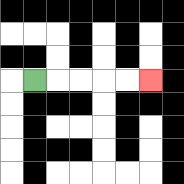{'start': '[1, 3]', 'end': '[6, 3]', 'path_directions': 'R,R,R,R,R', 'path_coordinates': '[[1, 3], [2, 3], [3, 3], [4, 3], [5, 3], [6, 3]]'}